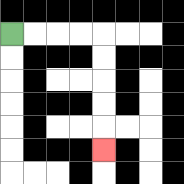{'start': '[0, 1]', 'end': '[4, 6]', 'path_directions': 'R,R,R,R,D,D,D,D,D', 'path_coordinates': '[[0, 1], [1, 1], [2, 1], [3, 1], [4, 1], [4, 2], [4, 3], [4, 4], [4, 5], [4, 6]]'}